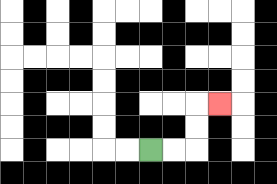{'start': '[6, 6]', 'end': '[9, 4]', 'path_directions': 'R,R,U,U,R', 'path_coordinates': '[[6, 6], [7, 6], [8, 6], [8, 5], [8, 4], [9, 4]]'}